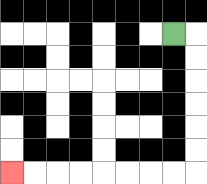{'start': '[7, 1]', 'end': '[0, 7]', 'path_directions': 'R,D,D,D,D,D,D,L,L,L,L,L,L,L,L', 'path_coordinates': '[[7, 1], [8, 1], [8, 2], [8, 3], [8, 4], [8, 5], [8, 6], [8, 7], [7, 7], [6, 7], [5, 7], [4, 7], [3, 7], [2, 7], [1, 7], [0, 7]]'}